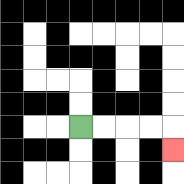{'start': '[3, 5]', 'end': '[7, 6]', 'path_directions': 'R,R,R,R,D', 'path_coordinates': '[[3, 5], [4, 5], [5, 5], [6, 5], [7, 5], [7, 6]]'}